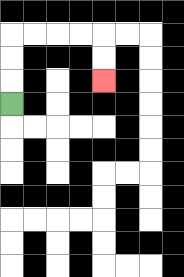{'start': '[0, 4]', 'end': '[4, 3]', 'path_directions': 'U,U,U,R,R,R,R,D,D', 'path_coordinates': '[[0, 4], [0, 3], [0, 2], [0, 1], [1, 1], [2, 1], [3, 1], [4, 1], [4, 2], [4, 3]]'}